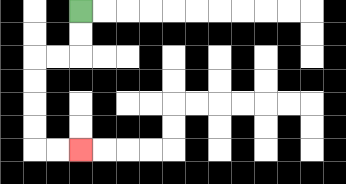{'start': '[3, 0]', 'end': '[3, 6]', 'path_directions': 'D,D,L,L,D,D,D,D,R,R', 'path_coordinates': '[[3, 0], [3, 1], [3, 2], [2, 2], [1, 2], [1, 3], [1, 4], [1, 5], [1, 6], [2, 6], [3, 6]]'}